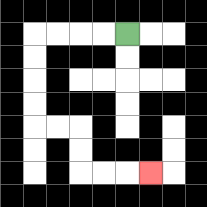{'start': '[5, 1]', 'end': '[6, 7]', 'path_directions': 'L,L,L,L,D,D,D,D,R,R,D,D,R,R,R', 'path_coordinates': '[[5, 1], [4, 1], [3, 1], [2, 1], [1, 1], [1, 2], [1, 3], [1, 4], [1, 5], [2, 5], [3, 5], [3, 6], [3, 7], [4, 7], [5, 7], [6, 7]]'}